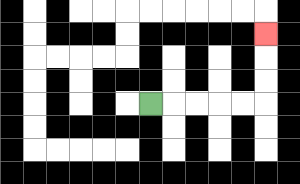{'start': '[6, 4]', 'end': '[11, 1]', 'path_directions': 'R,R,R,R,R,U,U,U', 'path_coordinates': '[[6, 4], [7, 4], [8, 4], [9, 4], [10, 4], [11, 4], [11, 3], [11, 2], [11, 1]]'}